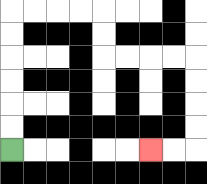{'start': '[0, 6]', 'end': '[6, 6]', 'path_directions': 'U,U,U,U,U,U,R,R,R,R,D,D,R,R,R,R,D,D,D,D,L,L', 'path_coordinates': '[[0, 6], [0, 5], [0, 4], [0, 3], [0, 2], [0, 1], [0, 0], [1, 0], [2, 0], [3, 0], [4, 0], [4, 1], [4, 2], [5, 2], [6, 2], [7, 2], [8, 2], [8, 3], [8, 4], [8, 5], [8, 6], [7, 6], [6, 6]]'}